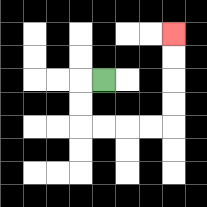{'start': '[4, 3]', 'end': '[7, 1]', 'path_directions': 'L,D,D,R,R,R,R,U,U,U,U', 'path_coordinates': '[[4, 3], [3, 3], [3, 4], [3, 5], [4, 5], [5, 5], [6, 5], [7, 5], [7, 4], [7, 3], [7, 2], [7, 1]]'}